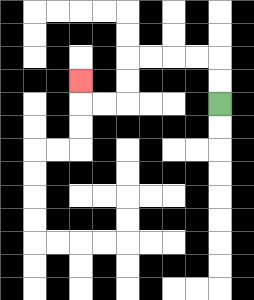{'start': '[9, 4]', 'end': '[3, 3]', 'path_directions': 'U,U,L,L,L,L,D,D,L,L,U', 'path_coordinates': '[[9, 4], [9, 3], [9, 2], [8, 2], [7, 2], [6, 2], [5, 2], [5, 3], [5, 4], [4, 4], [3, 4], [3, 3]]'}